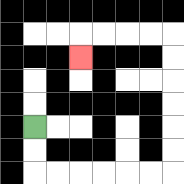{'start': '[1, 5]', 'end': '[3, 2]', 'path_directions': 'D,D,R,R,R,R,R,R,U,U,U,U,U,U,L,L,L,L,D', 'path_coordinates': '[[1, 5], [1, 6], [1, 7], [2, 7], [3, 7], [4, 7], [5, 7], [6, 7], [7, 7], [7, 6], [7, 5], [7, 4], [7, 3], [7, 2], [7, 1], [6, 1], [5, 1], [4, 1], [3, 1], [3, 2]]'}